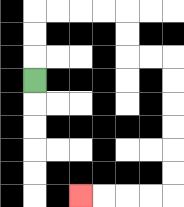{'start': '[1, 3]', 'end': '[3, 8]', 'path_directions': 'U,U,U,R,R,R,R,D,D,R,R,D,D,D,D,D,D,L,L,L,L', 'path_coordinates': '[[1, 3], [1, 2], [1, 1], [1, 0], [2, 0], [3, 0], [4, 0], [5, 0], [5, 1], [5, 2], [6, 2], [7, 2], [7, 3], [7, 4], [7, 5], [7, 6], [7, 7], [7, 8], [6, 8], [5, 8], [4, 8], [3, 8]]'}